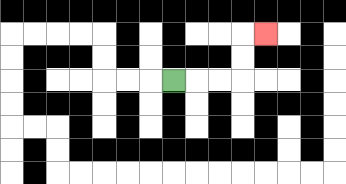{'start': '[7, 3]', 'end': '[11, 1]', 'path_directions': 'R,R,R,U,U,R', 'path_coordinates': '[[7, 3], [8, 3], [9, 3], [10, 3], [10, 2], [10, 1], [11, 1]]'}